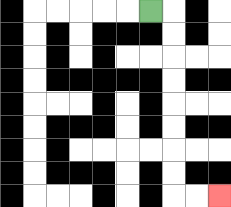{'start': '[6, 0]', 'end': '[9, 8]', 'path_directions': 'R,D,D,D,D,D,D,D,D,R,R', 'path_coordinates': '[[6, 0], [7, 0], [7, 1], [7, 2], [7, 3], [7, 4], [7, 5], [7, 6], [7, 7], [7, 8], [8, 8], [9, 8]]'}